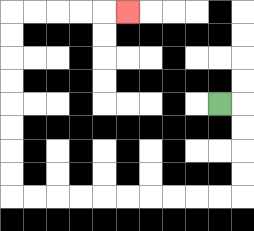{'start': '[9, 4]', 'end': '[5, 0]', 'path_directions': 'R,D,D,D,D,L,L,L,L,L,L,L,L,L,L,U,U,U,U,U,U,U,U,R,R,R,R,R', 'path_coordinates': '[[9, 4], [10, 4], [10, 5], [10, 6], [10, 7], [10, 8], [9, 8], [8, 8], [7, 8], [6, 8], [5, 8], [4, 8], [3, 8], [2, 8], [1, 8], [0, 8], [0, 7], [0, 6], [0, 5], [0, 4], [0, 3], [0, 2], [0, 1], [0, 0], [1, 0], [2, 0], [3, 0], [4, 0], [5, 0]]'}